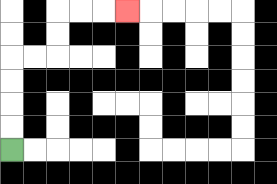{'start': '[0, 6]', 'end': '[5, 0]', 'path_directions': 'U,U,U,U,R,R,U,U,R,R,R', 'path_coordinates': '[[0, 6], [0, 5], [0, 4], [0, 3], [0, 2], [1, 2], [2, 2], [2, 1], [2, 0], [3, 0], [4, 0], [5, 0]]'}